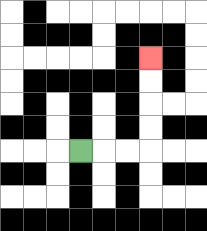{'start': '[3, 6]', 'end': '[6, 2]', 'path_directions': 'R,R,R,U,U,U,U', 'path_coordinates': '[[3, 6], [4, 6], [5, 6], [6, 6], [6, 5], [6, 4], [6, 3], [6, 2]]'}